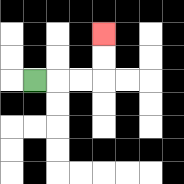{'start': '[1, 3]', 'end': '[4, 1]', 'path_directions': 'R,R,R,U,U', 'path_coordinates': '[[1, 3], [2, 3], [3, 3], [4, 3], [4, 2], [4, 1]]'}